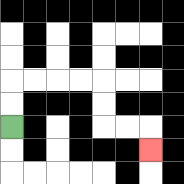{'start': '[0, 5]', 'end': '[6, 6]', 'path_directions': 'U,U,R,R,R,R,D,D,R,R,D', 'path_coordinates': '[[0, 5], [0, 4], [0, 3], [1, 3], [2, 3], [3, 3], [4, 3], [4, 4], [4, 5], [5, 5], [6, 5], [6, 6]]'}